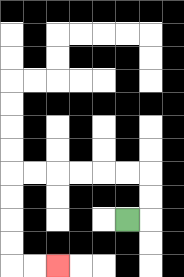{'start': '[5, 9]', 'end': '[2, 11]', 'path_directions': 'R,U,U,L,L,L,L,L,L,D,D,D,D,R,R', 'path_coordinates': '[[5, 9], [6, 9], [6, 8], [6, 7], [5, 7], [4, 7], [3, 7], [2, 7], [1, 7], [0, 7], [0, 8], [0, 9], [0, 10], [0, 11], [1, 11], [2, 11]]'}